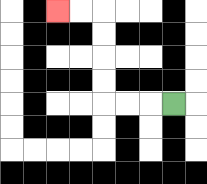{'start': '[7, 4]', 'end': '[2, 0]', 'path_directions': 'L,L,L,U,U,U,U,L,L', 'path_coordinates': '[[7, 4], [6, 4], [5, 4], [4, 4], [4, 3], [4, 2], [4, 1], [4, 0], [3, 0], [2, 0]]'}